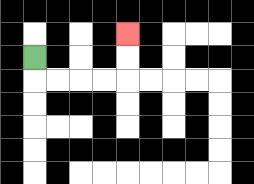{'start': '[1, 2]', 'end': '[5, 1]', 'path_directions': 'D,R,R,R,R,U,U', 'path_coordinates': '[[1, 2], [1, 3], [2, 3], [3, 3], [4, 3], [5, 3], [5, 2], [5, 1]]'}